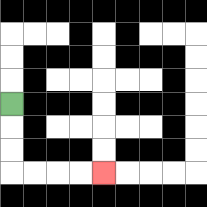{'start': '[0, 4]', 'end': '[4, 7]', 'path_directions': 'D,D,D,R,R,R,R', 'path_coordinates': '[[0, 4], [0, 5], [0, 6], [0, 7], [1, 7], [2, 7], [3, 7], [4, 7]]'}